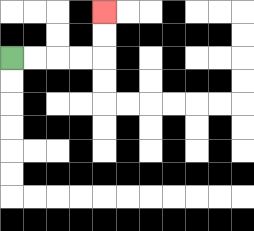{'start': '[0, 2]', 'end': '[4, 0]', 'path_directions': 'R,R,R,R,U,U', 'path_coordinates': '[[0, 2], [1, 2], [2, 2], [3, 2], [4, 2], [4, 1], [4, 0]]'}